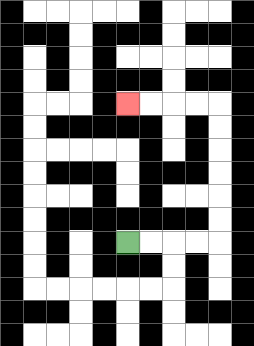{'start': '[5, 10]', 'end': '[5, 4]', 'path_directions': 'R,R,R,R,U,U,U,U,U,U,L,L,L,L', 'path_coordinates': '[[5, 10], [6, 10], [7, 10], [8, 10], [9, 10], [9, 9], [9, 8], [9, 7], [9, 6], [9, 5], [9, 4], [8, 4], [7, 4], [6, 4], [5, 4]]'}